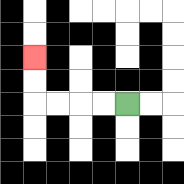{'start': '[5, 4]', 'end': '[1, 2]', 'path_directions': 'L,L,L,L,U,U', 'path_coordinates': '[[5, 4], [4, 4], [3, 4], [2, 4], [1, 4], [1, 3], [1, 2]]'}